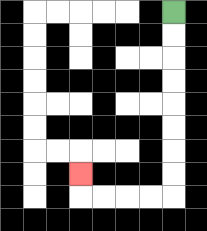{'start': '[7, 0]', 'end': '[3, 7]', 'path_directions': 'D,D,D,D,D,D,D,D,L,L,L,L,U', 'path_coordinates': '[[7, 0], [7, 1], [7, 2], [7, 3], [7, 4], [7, 5], [7, 6], [7, 7], [7, 8], [6, 8], [5, 8], [4, 8], [3, 8], [3, 7]]'}